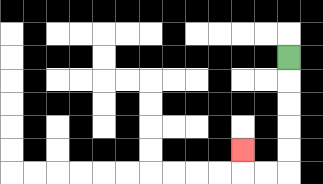{'start': '[12, 2]', 'end': '[10, 6]', 'path_directions': 'D,D,D,D,D,L,L,U', 'path_coordinates': '[[12, 2], [12, 3], [12, 4], [12, 5], [12, 6], [12, 7], [11, 7], [10, 7], [10, 6]]'}